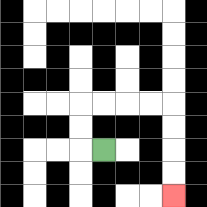{'start': '[4, 6]', 'end': '[7, 8]', 'path_directions': 'L,U,U,R,R,R,R,D,D,D,D', 'path_coordinates': '[[4, 6], [3, 6], [3, 5], [3, 4], [4, 4], [5, 4], [6, 4], [7, 4], [7, 5], [7, 6], [7, 7], [7, 8]]'}